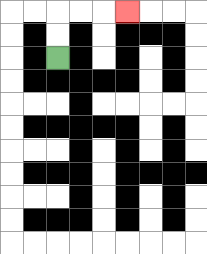{'start': '[2, 2]', 'end': '[5, 0]', 'path_directions': 'U,U,R,R,R', 'path_coordinates': '[[2, 2], [2, 1], [2, 0], [3, 0], [4, 0], [5, 0]]'}